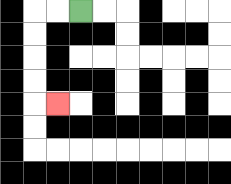{'start': '[3, 0]', 'end': '[2, 4]', 'path_directions': 'L,L,D,D,D,D,R', 'path_coordinates': '[[3, 0], [2, 0], [1, 0], [1, 1], [1, 2], [1, 3], [1, 4], [2, 4]]'}